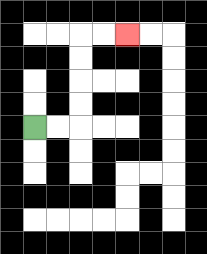{'start': '[1, 5]', 'end': '[5, 1]', 'path_directions': 'R,R,U,U,U,U,R,R', 'path_coordinates': '[[1, 5], [2, 5], [3, 5], [3, 4], [3, 3], [3, 2], [3, 1], [4, 1], [5, 1]]'}